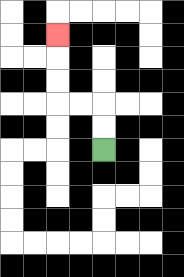{'start': '[4, 6]', 'end': '[2, 1]', 'path_directions': 'U,U,L,L,U,U,U', 'path_coordinates': '[[4, 6], [4, 5], [4, 4], [3, 4], [2, 4], [2, 3], [2, 2], [2, 1]]'}